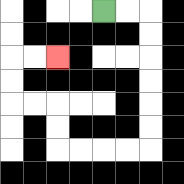{'start': '[4, 0]', 'end': '[2, 2]', 'path_directions': 'R,R,D,D,D,D,D,D,L,L,L,L,U,U,L,L,U,U,R,R', 'path_coordinates': '[[4, 0], [5, 0], [6, 0], [6, 1], [6, 2], [6, 3], [6, 4], [6, 5], [6, 6], [5, 6], [4, 6], [3, 6], [2, 6], [2, 5], [2, 4], [1, 4], [0, 4], [0, 3], [0, 2], [1, 2], [2, 2]]'}